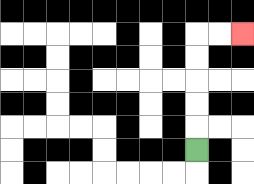{'start': '[8, 6]', 'end': '[10, 1]', 'path_directions': 'U,U,U,U,U,R,R', 'path_coordinates': '[[8, 6], [8, 5], [8, 4], [8, 3], [8, 2], [8, 1], [9, 1], [10, 1]]'}